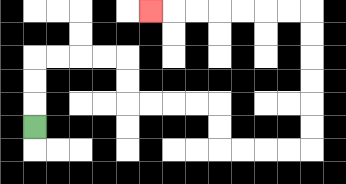{'start': '[1, 5]', 'end': '[6, 0]', 'path_directions': 'U,U,U,R,R,R,R,D,D,R,R,R,R,D,D,R,R,R,R,U,U,U,U,U,U,L,L,L,L,L,L,L', 'path_coordinates': '[[1, 5], [1, 4], [1, 3], [1, 2], [2, 2], [3, 2], [4, 2], [5, 2], [5, 3], [5, 4], [6, 4], [7, 4], [8, 4], [9, 4], [9, 5], [9, 6], [10, 6], [11, 6], [12, 6], [13, 6], [13, 5], [13, 4], [13, 3], [13, 2], [13, 1], [13, 0], [12, 0], [11, 0], [10, 0], [9, 0], [8, 0], [7, 0], [6, 0]]'}